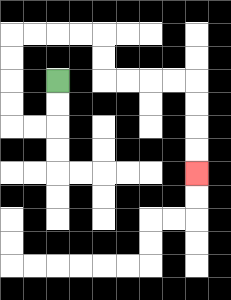{'start': '[2, 3]', 'end': '[8, 7]', 'path_directions': 'D,D,L,L,U,U,U,U,R,R,R,R,D,D,R,R,R,R,D,D,D,D', 'path_coordinates': '[[2, 3], [2, 4], [2, 5], [1, 5], [0, 5], [0, 4], [0, 3], [0, 2], [0, 1], [1, 1], [2, 1], [3, 1], [4, 1], [4, 2], [4, 3], [5, 3], [6, 3], [7, 3], [8, 3], [8, 4], [8, 5], [8, 6], [8, 7]]'}